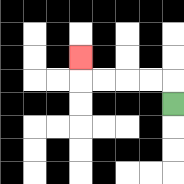{'start': '[7, 4]', 'end': '[3, 2]', 'path_directions': 'U,L,L,L,L,U', 'path_coordinates': '[[7, 4], [7, 3], [6, 3], [5, 3], [4, 3], [3, 3], [3, 2]]'}